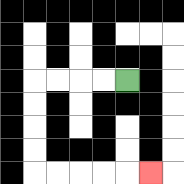{'start': '[5, 3]', 'end': '[6, 7]', 'path_directions': 'L,L,L,L,D,D,D,D,R,R,R,R,R', 'path_coordinates': '[[5, 3], [4, 3], [3, 3], [2, 3], [1, 3], [1, 4], [1, 5], [1, 6], [1, 7], [2, 7], [3, 7], [4, 7], [5, 7], [6, 7]]'}